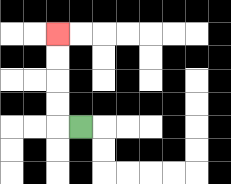{'start': '[3, 5]', 'end': '[2, 1]', 'path_directions': 'L,U,U,U,U', 'path_coordinates': '[[3, 5], [2, 5], [2, 4], [2, 3], [2, 2], [2, 1]]'}